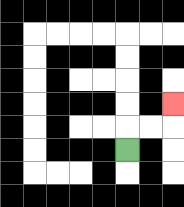{'start': '[5, 6]', 'end': '[7, 4]', 'path_directions': 'U,R,R,U', 'path_coordinates': '[[5, 6], [5, 5], [6, 5], [7, 5], [7, 4]]'}